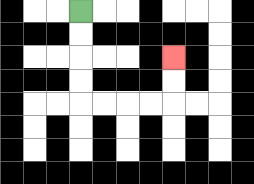{'start': '[3, 0]', 'end': '[7, 2]', 'path_directions': 'D,D,D,D,R,R,R,R,U,U', 'path_coordinates': '[[3, 0], [3, 1], [3, 2], [3, 3], [3, 4], [4, 4], [5, 4], [6, 4], [7, 4], [7, 3], [7, 2]]'}